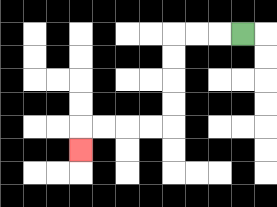{'start': '[10, 1]', 'end': '[3, 6]', 'path_directions': 'L,L,L,D,D,D,D,L,L,L,L,D', 'path_coordinates': '[[10, 1], [9, 1], [8, 1], [7, 1], [7, 2], [7, 3], [7, 4], [7, 5], [6, 5], [5, 5], [4, 5], [3, 5], [3, 6]]'}